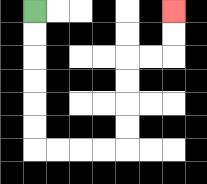{'start': '[1, 0]', 'end': '[7, 0]', 'path_directions': 'D,D,D,D,D,D,R,R,R,R,U,U,U,U,R,R,U,U', 'path_coordinates': '[[1, 0], [1, 1], [1, 2], [1, 3], [1, 4], [1, 5], [1, 6], [2, 6], [3, 6], [4, 6], [5, 6], [5, 5], [5, 4], [5, 3], [5, 2], [6, 2], [7, 2], [7, 1], [7, 0]]'}